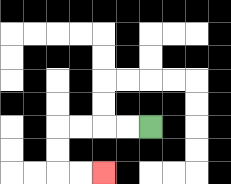{'start': '[6, 5]', 'end': '[4, 7]', 'path_directions': 'L,L,L,L,D,D,R,R', 'path_coordinates': '[[6, 5], [5, 5], [4, 5], [3, 5], [2, 5], [2, 6], [2, 7], [3, 7], [4, 7]]'}